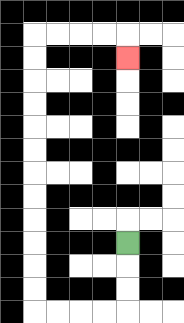{'start': '[5, 10]', 'end': '[5, 2]', 'path_directions': 'D,D,D,L,L,L,L,U,U,U,U,U,U,U,U,U,U,U,U,R,R,R,R,D', 'path_coordinates': '[[5, 10], [5, 11], [5, 12], [5, 13], [4, 13], [3, 13], [2, 13], [1, 13], [1, 12], [1, 11], [1, 10], [1, 9], [1, 8], [1, 7], [1, 6], [1, 5], [1, 4], [1, 3], [1, 2], [1, 1], [2, 1], [3, 1], [4, 1], [5, 1], [5, 2]]'}